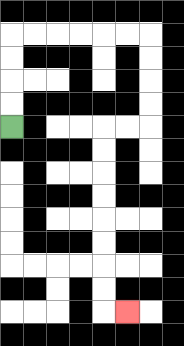{'start': '[0, 5]', 'end': '[5, 13]', 'path_directions': 'U,U,U,U,R,R,R,R,R,R,D,D,D,D,L,L,D,D,D,D,D,D,D,D,R', 'path_coordinates': '[[0, 5], [0, 4], [0, 3], [0, 2], [0, 1], [1, 1], [2, 1], [3, 1], [4, 1], [5, 1], [6, 1], [6, 2], [6, 3], [6, 4], [6, 5], [5, 5], [4, 5], [4, 6], [4, 7], [4, 8], [4, 9], [4, 10], [4, 11], [4, 12], [4, 13], [5, 13]]'}